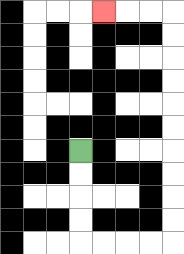{'start': '[3, 6]', 'end': '[4, 0]', 'path_directions': 'D,D,D,D,R,R,R,R,U,U,U,U,U,U,U,U,U,U,L,L,L', 'path_coordinates': '[[3, 6], [3, 7], [3, 8], [3, 9], [3, 10], [4, 10], [5, 10], [6, 10], [7, 10], [7, 9], [7, 8], [7, 7], [7, 6], [7, 5], [7, 4], [7, 3], [7, 2], [7, 1], [7, 0], [6, 0], [5, 0], [4, 0]]'}